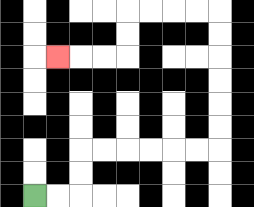{'start': '[1, 8]', 'end': '[2, 2]', 'path_directions': 'R,R,U,U,R,R,R,R,R,R,U,U,U,U,U,U,L,L,L,L,D,D,L,L,L', 'path_coordinates': '[[1, 8], [2, 8], [3, 8], [3, 7], [3, 6], [4, 6], [5, 6], [6, 6], [7, 6], [8, 6], [9, 6], [9, 5], [9, 4], [9, 3], [9, 2], [9, 1], [9, 0], [8, 0], [7, 0], [6, 0], [5, 0], [5, 1], [5, 2], [4, 2], [3, 2], [2, 2]]'}